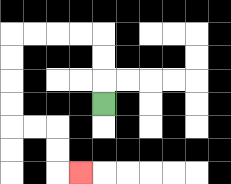{'start': '[4, 4]', 'end': '[3, 7]', 'path_directions': 'U,U,U,L,L,L,L,D,D,D,D,R,R,D,D,R', 'path_coordinates': '[[4, 4], [4, 3], [4, 2], [4, 1], [3, 1], [2, 1], [1, 1], [0, 1], [0, 2], [0, 3], [0, 4], [0, 5], [1, 5], [2, 5], [2, 6], [2, 7], [3, 7]]'}